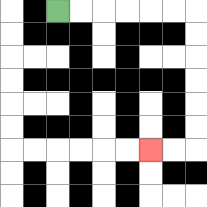{'start': '[2, 0]', 'end': '[6, 6]', 'path_directions': 'R,R,R,R,R,R,D,D,D,D,D,D,L,L', 'path_coordinates': '[[2, 0], [3, 0], [4, 0], [5, 0], [6, 0], [7, 0], [8, 0], [8, 1], [8, 2], [8, 3], [8, 4], [8, 5], [8, 6], [7, 6], [6, 6]]'}